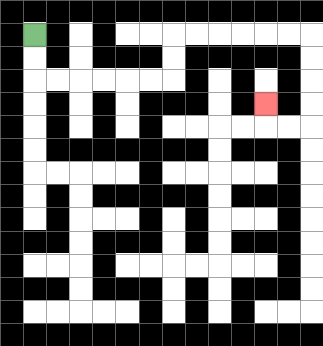{'start': '[1, 1]', 'end': '[11, 4]', 'path_directions': 'D,D,R,R,R,R,R,R,U,U,R,R,R,R,R,R,D,D,D,D,L,L,U', 'path_coordinates': '[[1, 1], [1, 2], [1, 3], [2, 3], [3, 3], [4, 3], [5, 3], [6, 3], [7, 3], [7, 2], [7, 1], [8, 1], [9, 1], [10, 1], [11, 1], [12, 1], [13, 1], [13, 2], [13, 3], [13, 4], [13, 5], [12, 5], [11, 5], [11, 4]]'}